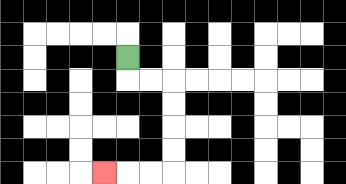{'start': '[5, 2]', 'end': '[4, 7]', 'path_directions': 'D,R,R,D,D,D,D,L,L,L', 'path_coordinates': '[[5, 2], [5, 3], [6, 3], [7, 3], [7, 4], [7, 5], [7, 6], [7, 7], [6, 7], [5, 7], [4, 7]]'}